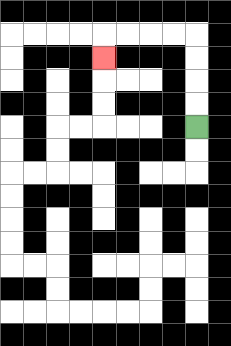{'start': '[8, 5]', 'end': '[4, 2]', 'path_directions': 'U,U,U,U,L,L,L,L,D', 'path_coordinates': '[[8, 5], [8, 4], [8, 3], [8, 2], [8, 1], [7, 1], [6, 1], [5, 1], [4, 1], [4, 2]]'}